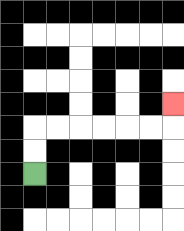{'start': '[1, 7]', 'end': '[7, 4]', 'path_directions': 'U,U,R,R,R,R,R,R,U', 'path_coordinates': '[[1, 7], [1, 6], [1, 5], [2, 5], [3, 5], [4, 5], [5, 5], [6, 5], [7, 5], [7, 4]]'}